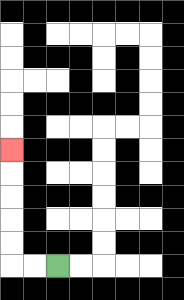{'start': '[2, 11]', 'end': '[0, 6]', 'path_directions': 'L,L,U,U,U,U,U', 'path_coordinates': '[[2, 11], [1, 11], [0, 11], [0, 10], [0, 9], [0, 8], [0, 7], [0, 6]]'}